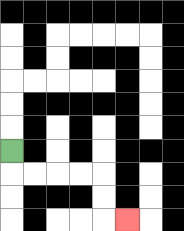{'start': '[0, 6]', 'end': '[5, 9]', 'path_directions': 'D,R,R,R,R,D,D,R', 'path_coordinates': '[[0, 6], [0, 7], [1, 7], [2, 7], [3, 7], [4, 7], [4, 8], [4, 9], [5, 9]]'}